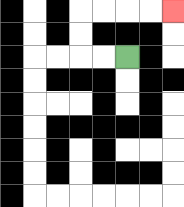{'start': '[5, 2]', 'end': '[7, 0]', 'path_directions': 'L,L,U,U,R,R,R,R', 'path_coordinates': '[[5, 2], [4, 2], [3, 2], [3, 1], [3, 0], [4, 0], [5, 0], [6, 0], [7, 0]]'}